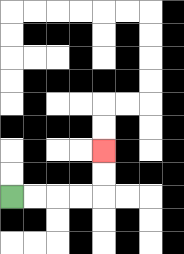{'start': '[0, 8]', 'end': '[4, 6]', 'path_directions': 'R,R,R,R,U,U', 'path_coordinates': '[[0, 8], [1, 8], [2, 8], [3, 8], [4, 8], [4, 7], [4, 6]]'}